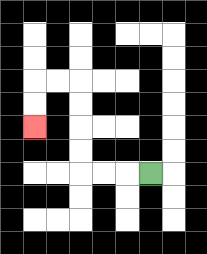{'start': '[6, 7]', 'end': '[1, 5]', 'path_directions': 'L,L,L,U,U,U,U,L,L,D,D', 'path_coordinates': '[[6, 7], [5, 7], [4, 7], [3, 7], [3, 6], [3, 5], [3, 4], [3, 3], [2, 3], [1, 3], [1, 4], [1, 5]]'}